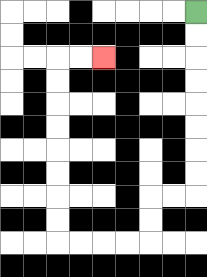{'start': '[8, 0]', 'end': '[4, 2]', 'path_directions': 'D,D,D,D,D,D,D,D,L,L,D,D,L,L,L,L,U,U,U,U,U,U,U,U,R,R', 'path_coordinates': '[[8, 0], [8, 1], [8, 2], [8, 3], [8, 4], [8, 5], [8, 6], [8, 7], [8, 8], [7, 8], [6, 8], [6, 9], [6, 10], [5, 10], [4, 10], [3, 10], [2, 10], [2, 9], [2, 8], [2, 7], [2, 6], [2, 5], [2, 4], [2, 3], [2, 2], [3, 2], [4, 2]]'}